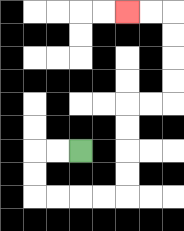{'start': '[3, 6]', 'end': '[5, 0]', 'path_directions': 'L,L,D,D,R,R,R,R,U,U,U,U,R,R,U,U,U,U,L,L', 'path_coordinates': '[[3, 6], [2, 6], [1, 6], [1, 7], [1, 8], [2, 8], [3, 8], [4, 8], [5, 8], [5, 7], [5, 6], [5, 5], [5, 4], [6, 4], [7, 4], [7, 3], [7, 2], [7, 1], [7, 0], [6, 0], [5, 0]]'}